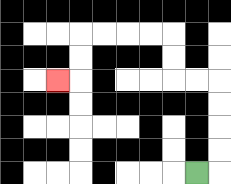{'start': '[8, 7]', 'end': '[2, 3]', 'path_directions': 'R,U,U,U,U,L,L,U,U,L,L,L,L,D,D,L', 'path_coordinates': '[[8, 7], [9, 7], [9, 6], [9, 5], [9, 4], [9, 3], [8, 3], [7, 3], [7, 2], [7, 1], [6, 1], [5, 1], [4, 1], [3, 1], [3, 2], [3, 3], [2, 3]]'}